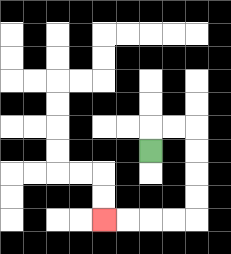{'start': '[6, 6]', 'end': '[4, 9]', 'path_directions': 'U,R,R,D,D,D,D,L,L,L,L', 'path_coordinates': '[[6, 6], [6, 5], [7, 5], [8, 5], [8, 6], [8, 7], [8, 8], [8, 9], [7, 9], [6, 9], [5, 9], [4, 9]]'}